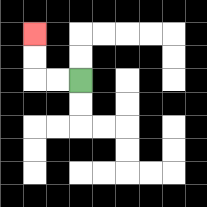{'start': '[3, 3]', 'end': '[1, 1]', 'path_directions': 'L,L,U,U', 'path_coordinates': '[[3, 3], [2, 3], [1, 3], [1, 2], [1, 1]]'}